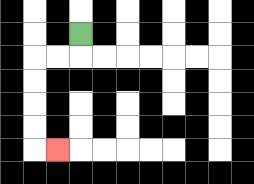{'start': '[3, 1]', 'end': '[2, 6]', 'path_directions': 'D,L,L,D,D,D,D,R', 'path_coordinates': '[[3, 1], [3, 2], [2, 2], [1, 2], [1, 3], [1, 4], [1, 5], [1, 6], [2, 6]]'}